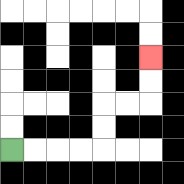{'start': '[0, 6]', 'end': '[6, 2]', 'path_directions': 'R,R,R,R,U,U,R,R,U,U', 'path_coordinates': '[[0, 6], [1, 6], [2, 6], [3, 6], [4, 6], [4, 5], [4, 4], [5, 4], [6, 4], [6, 3], [6, 2]]'}